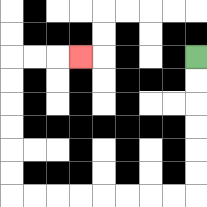{'start': '[8, 2]', 'end': '[3, 2]', 'path_directions': 'D,D,D,D,D,D,L,L,L,L,L,L,L,L,U,U,U,U,U,U,R,R,R', 'path_coordinates': '[[8, 2], [8, 3], [8, 4], [8, 5], [8, 6], [8, 7], [8, 8], [7, 8], [6, 8], [5, 8], [4, 8], [3, 8], [2, 8], [1, 8], [0, 8], [0, 7], [0, 6], [0, 5], [0, 4], [0, 3], [0, 2], [1, 2], [2, 2], [3, 2]]'}